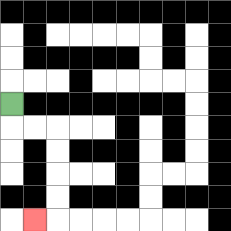{'start': '[0, 4]', 'end': '[1, 9]', 'path_directions': 'D,R,R,D,D,D,D,L', 'path_coordinates': '[[0, 4], [0, 5], [1, 5], [2, 5], [2, 6], [2, 7], [2, 8], [2, 9], [1, 9]]'}